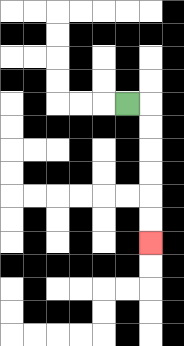{'start': '[5, 4]', 'end': '[6, 10]', 'path_directions': 'R,D,D,D,D,D,D', 'path_coordinates': '[[5, 4], [6, 4], [6, 5], [6, 6], [6, 7], [6, 8], [6, 9], [6, 10]]'}